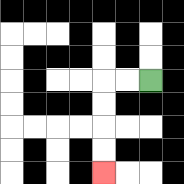{'start': '[6, 3]', 'end': '[4, 7]', 'path_directions': 'L,L,D,D,D,D', 'path_coordinates': '[[6, 3], [5, 3], [4, 3], [4, 4], [4, 5], [4, 6], [4, 7]]'}